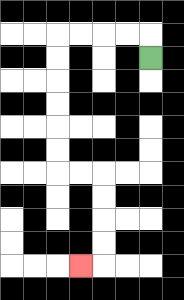{'start': '[6, 2]', 'end': '[3, 11]', 'path_directions': 'U,L,L,L,L,D,D,D,D,D,D,R,R,D,D,D,D,L', 'path_coordinates': '[[6, 2], [6, 1], [5, 1], [4, 1], [3, 1], [2, 1], [2, 2], [2, 3], [2, 4], [2, 5], [2, 6], [2, 7], [3, 7], [4, 7], [4, 8], [4, 9], [4, 10], [4, 11], [3, 11]]'}